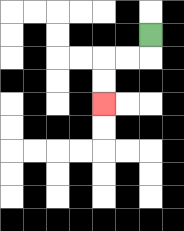{'start': '[6, 1]', 'end': '[4, 4]', 'path_directions': 'D,L,L,D,D', 'path_coordinates': '[[6, 1], [6, 2], [5, 2], [4, 2], [4, 3], [4, 4]]'}